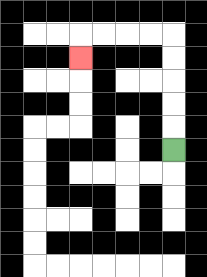{'start': '[7, 6]', 'end': '[3, 2]', 'path_directions': 'U,U,U,U,U,L,L,L,L,D', 'path_coordinates': '[[7, 6], [7, 5], [7, 4], [7, 3], [7, 2], [7, 1], [6, 1], [5, 1], [4, 1], [3, 1], [3, 2]]'}